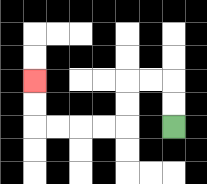{'start': '[7, 5]', 'end': '[1, 3]', 'path_directions': 'U,U,L,L,D,D,L,L,L,L,U,U', 'path_coordinates': '[[7, 5], [7, 4], [7, 3], [6, 3], [5, 3], [5, 4], [5, 5], [4, 5], [3, 5], [2, 5], [1, 5], [1, 4], [1, 3]]'}